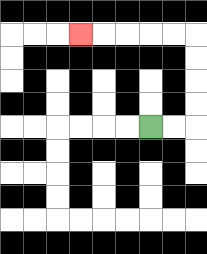{'start': '[6, 5]', 'end': '[3, 1]', 'path_directions': 'R,R,U,U,U,U,L,L,L,L,L', 'path_coordinates': '[[6, 5], [7, 5], [8, 5], [8, 4], [8, 3], [8, 2], [8, 1], [7, 1], [6, 1], [5, 1], [4, 1], [3, 1]]'}